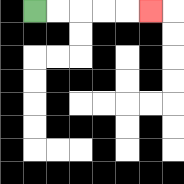{'start': '[1, 0]', 'end': '[6, 0]', 'path_directions': 'R,R,R,R,R', 'path_coordinates': '[[1, 0], [2, 0], [3, 0], [4, 0], [5, 0], [6, 0]]'}